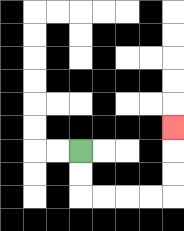{'start': '[3, 6]', 'end': '[7, 5]', 'path_directions': 'D,D,R,R,R,R,U,U,U', 'path_coordinates': '[[3, 6], [3, 7], [3, 8], [4, 8], [5, 8], [6, 8], [7, 8], [7, 7], [7, 6], [7, 5]]'}